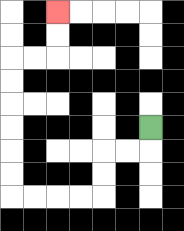{'start': '[6, 5]', 'end': '[2, 0]', 'path_directions': 'D,L,L,D,D,L,L,L,L,U,U,U,U,U,U,R,R,U,U', 'path_coordinates': '[[6, 5], [6, 6], [5, 6], [4, 6], [4, 7], [4, 8], [3, 8], [2, 8], [1, 8], [0, 8], [0, 7], [0, 6], [0, 5], [0, 4], [0, 3], [0, 2], [1, 2], [2, 2], [2, 1], [2, 0]]'}